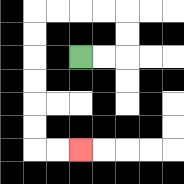{'start': '[3, 2]', 'end': '[3, 6]', 'path_directions': 'R,R,U,U,L,L,L,L,D,D,D,D,D,D,R,R', 'path_coordinates': '[[3, 2], [4, 2], [5, 2], [5, 1], [5, 0], [4, 0], [3, 0], [2, 0], [1, 0], [1, 1], [1, 2], [1, 3], [1, 4], [1, 5], [1, 6], [2, 6], [3, 6]]'}